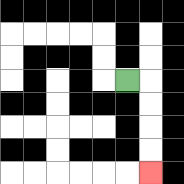{'start': '[5, 3]', 'end': '[6, 7]', 'path_directions': 'R,D,D,D,D', 'path_coordinates': '[[5, 3], [6, 3], [6, 4], [6, 5], [6, 6], [6, 7]]'}